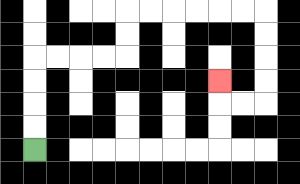{'start': '[1, 6]', 'end': '[9, 3]', 'path_directions': 'U,U,U,U,R,R,R,R,U,U,R,R,R,R,R,R,D,D,D,D,L,L,U', 'path_coordinates': '[[1, 6], [1, 5], [1, 4], [1, 3], [1, 2], [2, 2], [3, 2], [4, 2], [5, 2], [5, 1], [5, 0], [6, 0], [7, 0], [8, 0], [9, 0], [10, 0], [11, 0], [11, 1], [11, 2], [11, 3], [11, 4], [10, 4], [9, 4], [9, 3]]'}